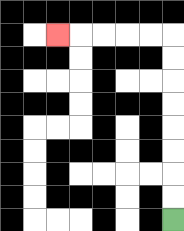{'start': '[7, 9]', 'end': '[2, 1]', 'path_directions': 'U,U,U,U,U,U,U,U,L,L,L,L,L', 'path_coordinates': '[[7, 9], [7, 8], [7, 7], [7, 6], [7, 5], [7, 4], [7, 3], [7, 2], [7, 1], [6, 1], [5, 1], [4, 1], [3, 1], [2, 1]]'}